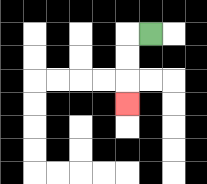{'start': '[6, 1]', 'end': '[5, 4]', 'path_directions': 'L,D,D,D', 'path_coordinates': '[[6, 1], [5, 1], [5, 2], [5, 3], [5, 4]]'}